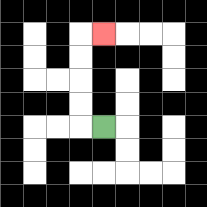{'start': '[4, 5]', 'end': '[4, 1]', 'path_directions': 'L,U,U,U,U,R', 'path_coordinates': '[[4, 5], [3, 5], [3, 4], [3, 3], [3, 2], [3, 1], [4, 1]]'}